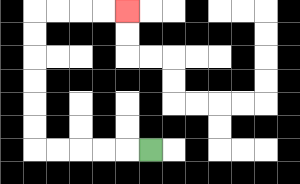{'start': '[6, 6]', 'end': '[5, 0]', 'path_directions': 'L,L,L,L,L,U,U,U,U,U,U,R,R,R,R', 'path_coordinates': '[[6, 6], [5, 6], [4, 6], [3, 6], [2, 6], [1, 6], [1, 5], [1, 4], [1, 3], [1, 2], [1, 1], [1, 0], [2, 0], [3, 0], [4, 0], [5, 0]]'}